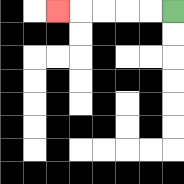{'start': '[7, 0]', 'end': '[2, 0]', 'path_directions': 'L,L,L,L,L', 'path_coordinates': '[[7, 0], [6, 0], [5, 0], [4, 0], [3, 0], [2, 0]]'}